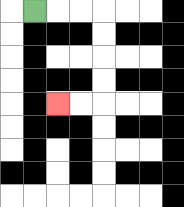{'start': '[1, 0]', 'end': '[2, 4]', 'path_directions': 'R,R,R,D,D,D,D,L,L', 'path_coordinates': '[[1, 0], [2, 0], [3, 0], [4, 0], [4, 1], [4, 2], [4, 3], [4, 4], [3, 4], [2, 4]]'}